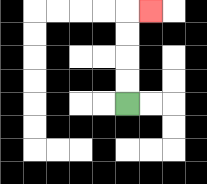{'start': '[5, 4]', 'end': '[6, 0]', 'path_directions': 'U,U,U,U,R', 'path_coordinates': '[[5, 4], [5, 3], [5, 2], [5, 1], [5, 0], [6, 0]]'}